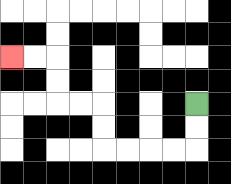{'start': '[8, 4]', 'end': '[0, 2]', 'path_directions': 'D,D,L,L,L,L,U,U,L,L,U,U,L,L', 'path_coordinates': '[[8, 4], [8, 5], [8, 6], [7, 6], [6, 6], [5, 6], [4, 6], [4, 5], [4, 4], [3, 4], [2, 4], [2, 3], [2, 2], [1, 2], [0, 2]]'}